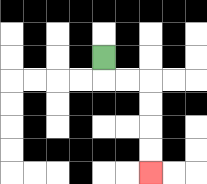{'start': '[4, 2]', 'end': '[6, 7]', 'path_directions': 'D,R,R,D,D,D,D', 'path_coordinates': '[[4, 2], [4, 3], [5, 3], [6, 3], [6, 4], [6, 5], [6, 6], [6, 7]]'}